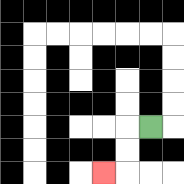{'start': '[6, 5]', 'end': '[4, 7]', 'path_directions': 'L,D,D,L', 'path_coordinates': '[[6, 5], [5, 5], [5, 6], [5, 7], [4, 7]]'}